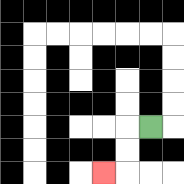{'start': '[6, 5]', 'end': '[4, 7]', 'path_directions': 'L,D,D,L', 'path_coordinates': '[[6, 5], [5, 5], [5, 6], [5, 7], [4, 7]]'}